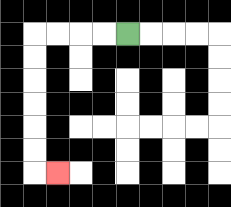{'start': '[5, 1]', 'end': '[2, 7]', 'path_directions': 'L,L,L,L,D,D,D,D,D,D,R', 'path_coordinates': '[[5, 1], [4, 1], [3, 1], [2, 1], [1, 1], [1, 2], [1, 3], [1, 4], [1, 5], [1, 6], [1, 7], [2, 7]]'}